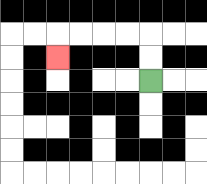{'start': '[6, 3]', 'end': '[2, 2]', 'path_directions': 'U,U,L,L,L,L,D', 'path_coordinates': '[[6, 3], [6, 2], [6, 1], [5, 1], [4, 1], [3, 1], [2, 1], [2, 2]]'}